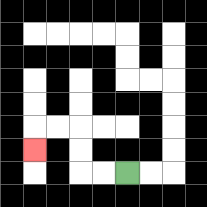{'start': '[5, 7]', 'end': '[1, 6]', 'path_directions': 'L,L,U,U,L,L,D', 'path_coordinates': '[[5, 7], [4, 7], [3, 7], [3, 6], [3, 5], [2, 5], [1, 5], [1, 6]]'}